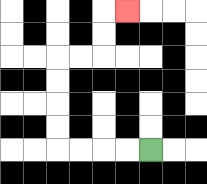{'start': '[6, 6]', 'end': '[5, 0]', 'path_directions': 'L,L,L,L,U,U,U,U,R,R,U,U,R', 'path_coordinates': '[[6, 6], [5, 6], [4, 6], [3, 6], [2, 6], [2, 5], [2, 4], [2, 3], [2, 2], [3, 2], [4, 2], [4, 1], [4, 0], [5, 0]]'}